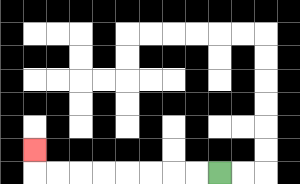{'start': '[9, 7]', 'end': '[1, 6]', 'path_directions': 'L,L,L,L,L,L,L,L,U', 'path_coordinates': '[[9, 7], [8, 7], [7, 7], [6, 7], [5, 7], [4, 7], [3, 7], [2, 7], [1, 7], [1, 6]]'}